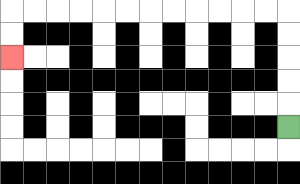{'start': '[12, 5]', 'end': '[0, 2]', 'path_directions': 'U,U,U,U,U,L,L,L,L,L,L,L,L,L,L,L,L,D,D', 'path_coordinates': '[[12, 5], [12, 4], [12, 3], [12, 2], [12, 1], [12, 0], [11, 0], [10, 0], [9, 0], [8, 0], [7, 0], [6, 0], [5, 0], [4, 0], [3, 0], [2, 0], [1, 0], [0, 0], [0, 1], [0, 2]]'}